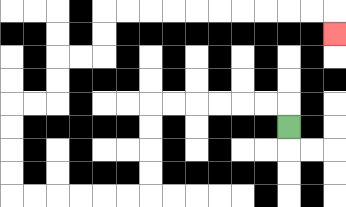{'start': '[12, 5]', 'end': '[14, 1]', 'path_directions': 'U,L,L,L,L,L,L,D,D,D,D,L,L,L,L,L,L,U,U,U,U,R,R,U,U,R,R,U,U,R,R,R,R,R,R,R,R,R,R,D', 'path_coordinates': '[[12, 5], [12, 4], [11, 4], [10, 4], [9, 4], [8, 4], [7, 4], [6, 4], [6, 5], [6, 6], [6, 7], [6, 8], [5, 8], [4, 8], [3, 8], [2, 8], [1, 8], [0, 8], [0, 7], [0, 6], [0, 5], [0, 4], [1, 4], [2, 4], [2, 3], [2, 2], [3, 2], [4, 2], [4, 1], [4, 0], [5, 0], [6, 0], [7, 0], [8, 0], [9, 0], [10, 0], [11, 0], [12, 0], [13, 0], [14, 0], [14, 1]]'}